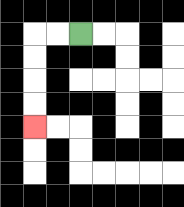{'start': '[3, 1]', 'end': '[1, 5]', 'path_directions': 'L,L,D,D,D,D', 'path_coordinates': '[[3, 1], [2, 1], [1, 1], [1, 2], [1, 3], [1, 4], [1, 5]]'}